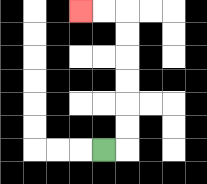{'start': '[4, 6]', 'end': '[3, 0]', 'path_directions': 'R,U,U,U,U,U,U,L,L', 'path_coordinates': '[[4, 6], [5, 6], [5, 5], [5, 4], [5, 3], [5, 2], [5, 1], [5, 0], [4, 0], [3, 0]]'}